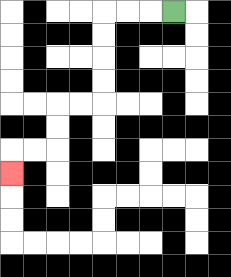{'start': '[7, 0]', 'end': '[0, 7]', 'path_directions': 'L,L,L,D,D,D,D,L,L,D,D,L,L,D', 'path_coordinates': '[[7, 0], [6, 0], [5, 0], [4, 0], [4, 1], [4, 2], [4, 3], [4, 4], [3, 4], [2, 4], [2, 5], [2, 6], [1, 6], [0, 6], [0, 7]]'}